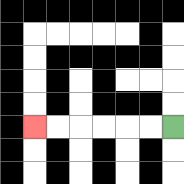{'start': '[7, 5]', 'end': '[1, 5]', 'path_directions': 'L,L,L,L,L,L', 'path_coordinates': '[[7, 5], [6, 5], [5, 5], [4, 5], [3, 5], [2, 5], [1, 5]]'}